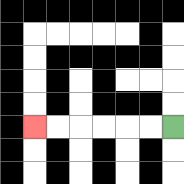{'start': '[7, 5]', 'end': '[1, 5]', 'path_directions': 'L,L,L,L,L,L', 'path_coordinates': '[[7, 5], [6, 5], [5, 5], [4, 5], [3, 5], [2, 5], [1, 5]]'}